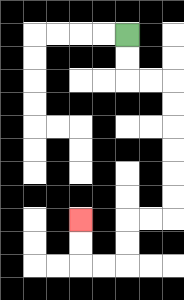{'start': '[5, 1]', 'end': '[3, 9]', 'path_directions': 'D,D,R,R,D,D,D,D,D,D,L,L,D,D,L,L,U,U', 'path_coordinates': '[[5, 1], [5, 2], [5, 3], [6, 3], [7, 3], [7, 4], [7, 5], [7, 6], [7, 7], [7, 8], [7, 9], [6, 9], [5, 9], [5, 10], [5, 11], [4, 11], [3, 11], [3, 10], [3, 9]]'}